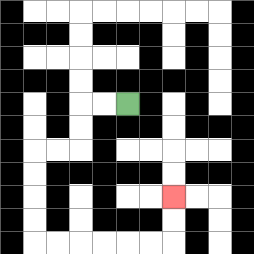{'start': '[5, 4]', 'end': '[7, 8]', 'path_directions': 'L,L,D,D,L,L,D,D,D,D,R,R,R,R,R,R,U,U', 'path_coordinates': '[[5, 4], [4, 4], [3, 4], [3, 5], [3, 6], [2, 6], [1, 6], [1, 7], [1, 8], [1, 9], [1, 10], [2, 10], [3, 10], [4, 10], [5, 10], [6, 10], [7, 10], [7, 9], [7, 8]]'}